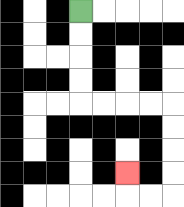{'start': '[3, 0]', 'end': '[5, 7]', 'path_directions': 'D,D,D,D,R,R,R,R,D,D,D,D,L,L,U', 'path_coordinates': '[[3, 0], [3, 1], [3, 2], [3, 3], [3, 4], [4, 4], [5, 4], [6, 4], [7, 4], [7, 5], [7, 6], [7, 7], [7, 8], [6, 8], [5, 8], [5, 7]]'}